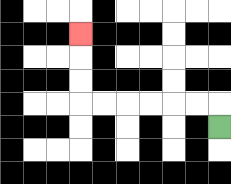{'start': '[9, 5]', 'end': '[3, 1]', 'path_directions': 'U,L,L,L,L,L,L,U,U,U', 'path_coordinates': '[[9, 5], [9, 4], [8, 4], [7, 4], [6, 4], [5, 4], [4, 4], [3, 4], [3, 3], [3, 2], [3, 1]]'}